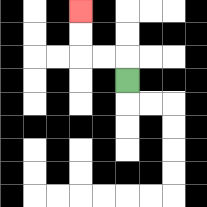{'start': '[5, 3]', 'end': '[3, 0]', 'path_directions': 'U,L,L,U,U', 'path_coordinates': '[[5, 3], [5, 2], [4, 2], [3, 2], [3, 1], [3, 0]]'}